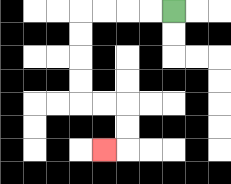{'start': '[7, 0]', 'end': '[4, 6]', 'path_directions': 'L,L,L,L,D,D,D,D,R,R,D,D,L', 'path_coordinates': '[[7, 0], [6, 0], [5, 0], [4, 0], [3, 0], [3, 1], [3, 2], [3, 3], [3, 4], [4, 4], [5, 4], [5, 5], [5, 6], [4, 6]]'}